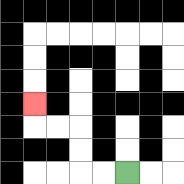{'start': '[5, 7]', 'end': '[1, 4]', 'path_directions': 'L,L,U,U,L,L,U', 'path_coordinates': '[[5, 7], [4, 7], [3, 7], [3, 6], [3, 5], [2, 5], [1, 5], [1, 4]]'}